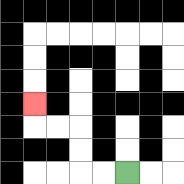{'start': '[5, 7]', 'end': '[1, 4]', 'path_directions': 'L,L,U,U,L,L,U', 'path_coordinates': '[[5, 7], [4, 7], [3, 7], [3, 6], [3, 5], [2, 5], [1, 5], [1, 4]]'}